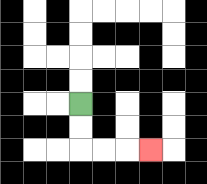{'start': '[3, 4]', 'end': '[6, 6]', 'path_directions': 'D,D,R,R,R', 'path_coordinates': '[[3, 4], [3, 5], [3, 6], [4, 6], [5, 6], [6, 6]]'}